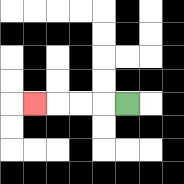{'start': '[5, 4]', 'end': '[1, 4]', 'path_directions': 'L,L,L,L', 'path_coordinates': '[[5, 4], [4, 4], [3, 4], [2, 4], [1, 4]]'}